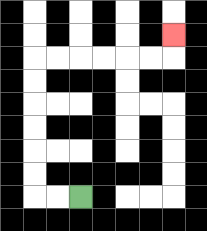{'start': '[3, 8]', 'end': '[7, 1]', 'path_directions': 'L,L,U,U,U,U,U,U,R,R,R,R,R,R,U', 'path_coordinates': '[[3, 8], [2, 8], [1, 8], [1, 7], [1, 6], [1, 5], [1, 4], [1, 3], [1, 2], [2, 2], [3, 2], [4, 2], [5, 2], [6, 2], [7, 2], [7, 1]]'}